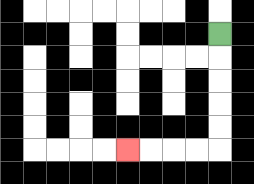{'start': '[9, 1]', 'end': '[5, 6]', 'path_directions': 'D,D,D,D,D,L,L,L,L', 'path_coordinates': '[[9, 1], [9, 2], [9, 3], [9, 4], [9, 5], [9, 6], [8, 6], [7, 6], [6, 6], [5, 6]]'}